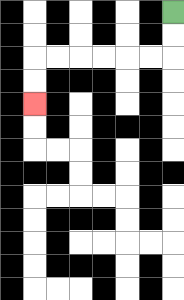{'start': '[7, 0]', 'end': '[1, 4]', 'path_directions': 'D,D,L,L,L,L,L,L,D,D', 'path_coordinates': '[[7, 0], [7, 1], [7, 2], [6, 2], [5, 2], [4, 2], [3, 2], [2, 2], [1, 2], [1, 3], [1, 4]]'}